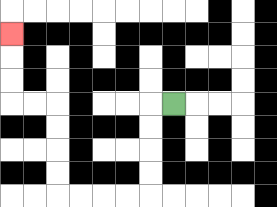{'start': '[7, 4]', 'end': '[0, 1]', 'path_directions': 'L,D,D,D,D,L,L,L,L,U,U,U,U,L,L,U,U,U', 'path_coordinates': '[[7, 4], [6, 4], [6, 5], [6, 6], [6, 7], [6, 8], [5, 8], [4, 8], [3, 8], [2, 8], [2, 7], [2, 6], [2, 5], [2, 4], [1, 4], [0, 4], [0, 3], [0, 2], [0, 1]]'}